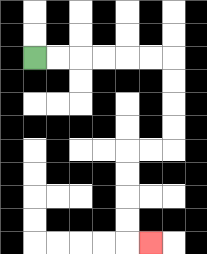{'start': '[1, 2]', 'end': '[6, 10]', 'path_directions': 'R,R,R,R,R,R,D,D,D,D,L,L,D,D,D,D,R', 'path_coordinates': '[[1, 2], [2, 2], [3, 2], [4, 2], [5, 2], [6, 2], [7, 2], [7, 3], [7, 4], [7, 5], [7, 6], [6, 6], [5, 6], [5, 7], [5, 8], [5, 9], [5, 10], [6, 10]]'}